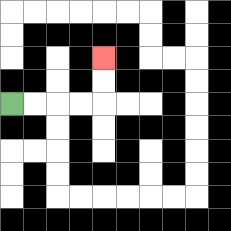{'start': '[0, 4]', 'end': '[4, 2]', 'path_directions': 'R,R,R,R,U,U', 'path_coordinates': '[[0, 4], [1, 4], [2, 4], [3, 4], [4, 4], [4, 3], [4, 2]]'}